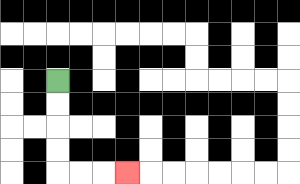{'start': '[2, 3]', 'end': '[5, 7]', 'path_directions': 'D,D,D,D,R,R,R', 'path_coordinates': '[[2, 3], [2, 4], [2, 5], [2, 6], [2, 7], [3, 7], [4, 7], [5, 7]]'}